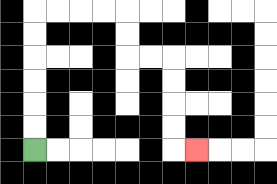{'start': '[1, 6]', 'end': '[8, 6]', 'path_directions': 'U,U,U,U,U,U,R,R,R,R,D,D,R,R,D,D,D,D,R', 'path_coordinates': '[[1, 6], [1, 5], [1, 4], [1, 3], [1, 2], [1, 1], [1, 0], [2, 0], [3, 0], [4, 0], [5, 0], [5, 1], [5, 2], [6, 2], [7, 2], [7, 3], [7, 4], [7, 5], [7, 6], [8, 6]]'}